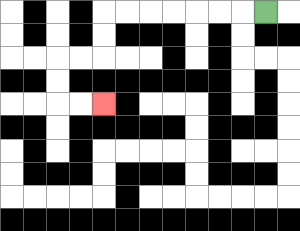{'start': '[11, 0]', 'end': '[4, 4]', 'path_directions': 'L,L,L,L,L,L,L,D,D,L,L,D,D,R,R', 'path_coordinates': '[[11, 0], [10, 0], [9, 0], [8, 0], [7, 0], [6, 0], [5, 0], [4, 0], [4, 1], [4, 2], [3, 2], [2, 2], [2, 3], [2, 4], [3, 4], [4, 4]]'}